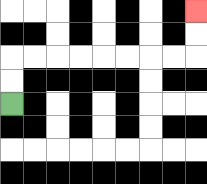{'start': '[0, 4]', 'end': '[8, 0]', 'path_directions': 'U,U,R,R,R,R,R,R,R,R,U,U', 'path_coordinates': '[[0, 4], [0, 3], [0, 2], [1, 2], [2, 2], [3, 2], [4, 2], [5, 2], [6, 2], [7, 2], [8, 2], [8, 1], [8, 0]]'}